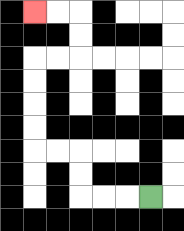{'start': '[6, 8]', 'end': '[1, 0]', 'path_directions': 'L,L,L,U,U,L,L,U,U,U,U,R,R,U,U,L,L', 'path_coordinates': '[[6, 8], [5, 8], [4, 8], [3, 8], [3, 7], [3, 6], [2, 6], [1, 6], [1, 5], [1, 4], [1, 3], [1, 2], [2, 2], [3, 2], [3, 1], [3, 0], [2, 0], [1, 0]]'}